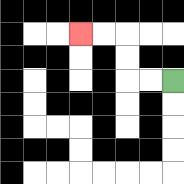{'start': '[7, 3]', 'end': '[3, 1]', 'path_directions': 'L,L,U,U,L,L', 'path_coordinates': '[[7, 3], [6, 3], [5, 3], [5, 2], [5, 1], [4, 1], [3, 1]]'}